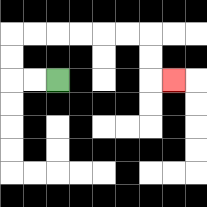{'start': '[2, 3]', 'end': '[7, 3]', 'path_directions': 'L,L,U,U,R,R,R,R,R,R,D,D,R', 'path_coordinates': '[[2, 3], [1, 3], [0, 3], [0, 2], [0, 1], [1, 1], [2, 1], [3, 1], [4, 1], [5, 1], [6, 1], [6, 2], [6, 3], [7, 3]]'}